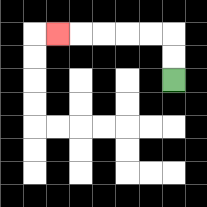{'start': '[7, 3]', 'end': '[2, 1]', 'path_directions': 'U,U,L,L,L,L,L', 'path_coordinates': '[[7, 3], [7, 2], [7, 1], [6, 1], [5, 1], [4, 1], [3, 1], [2, 1]]'}